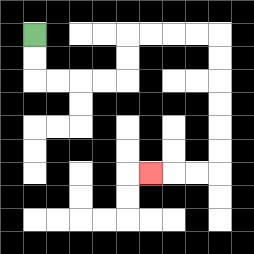{'start': '[1, 1]', 'end': '[6, 7]', 'path_directions': 'D,D,R,R,R,R,U,U,R,R,R,R,D,D,D,D,D,D,L,L,L', 'path_coordinates': '[[1, 1], [1, 2], [1, 3], [2, 3], [3, 3], [4, 3], [5, 3], [5, 2], [5, 1], [6, 1], [7, 1], [8, 1], [9, 1], [9, 2], [9, 3], [9, 4], [9, 5], [9, 6], [9, 7], [8, 7], [7, 7], [6, 7]]'}